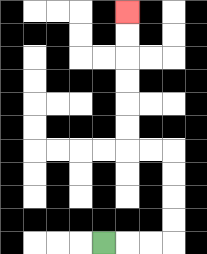{'start': '[4, 10]', 'end': '[5, 0]', 'path_directions': 'R,R,R,U,U,U,U,L,L,U,U,U,U,U,U', 'path_coordinates': '[[4, 10], [5, 10], [6, 10], [7, 10], [7, 9], [7, 8], [7, 7], [7, 6], [6, 6], [5, 6], [5, 5], [5, 4], [5, 3], [5, 2], [5, 1], [5, 0]]'}